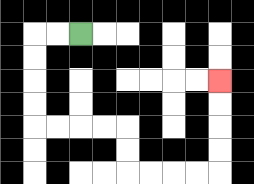{'start': '[3, 1]', 'end': '[9, 3]', 'path_directions': 'L,L,D,D,D,D,R,R,R,R,D,D,R,R,R,R,U,U,U,U', 'path_coordinates': '[[3, 1], [2, 1], [1, 1], [1, 2], [1, 3], [1, 4], [1, 5], [2, 5], [3, 5], [4, 5], [5, 5], [5, 6], [5, 7], [6, 7], [7, 7], [8, 7], [9, 7], [9, 6], [9, 5], [9, 4], [9, 3]]'}